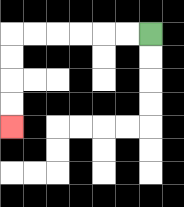{'start': '[6, 1]', 'end': '[0, 5]', 'path_directions': 'L,L,L,L,L,L,D,D,D,D', 'path_coordinates': '[[6, 1], [5, 1], [4, 1], [3, 1], [2, 1], [1, 1], [0, 1], [0, 2], [0, 3], [0, 4], [0, 5]]'}